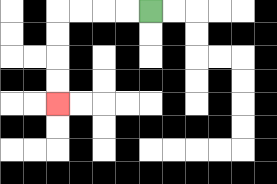{'start': '[6, 0]', 'end': '[2, 4]', 'path_directions': 'L,L,L,L,D,D,D,D', 'path_coordinates': '[[6, 0], [5, 0], [4, 0], [3, 0], [2, 0], [2, 1], [2, 2], [2, 3], [2, 4]]'}